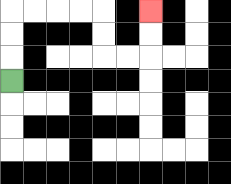{'start': '[0, 3]', 'end': '[6, 0]', 'path_directions': 'U,U,U,R,R,R,R,D,D,R,R,U,U', 'path_coordinates': '[[0, 3], [0, 2], [0, 1], [0, 0], [1, 0], [2, 0], [3, 0], [4, 0], [4, 1], [4, 2], [5, 2], [6, 2], [6, 1], [6, 0]]'}